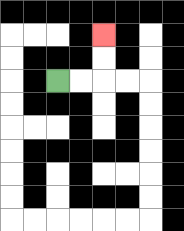{'start': '[2, 3]', 'end': '[4, 1]', 'path_directions': 'R,R,U,U', 'path_coordinates': '[[2, 3], [3, 3], [4, 3], [4, 2], [4, 1]]'}